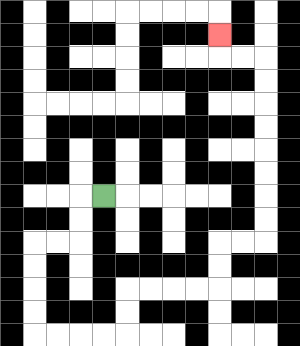{'start': '[4, 8]', 'end': '[9, 1]', 'path_directions': 'L,D,D,L,L,D,D,D,D,R,R,R,R,U,U,R,R,R,R,U,U,R,R,U,U,U,U,U,U,U,U,L,L,U', 'path_coordinates': '[[4, 8], [3, 8], [3, 9], [3, 10], [2, 10], [1, 10], [1, 11], [1, 12], [1, 13], [1, 14], [2, 14], [3, 14], [4, 14], [5, 14], [5, 13], [5, 12], [6, 12], [7, 12], [8, 12], [9, 12], [9, 11], [9, 10], [10, 10], [11, 10], [11, 9], [11, 8], [11, 7], [11, 6], [11, 5], [11, 4], [11, 3], [11, 2], [10, 2], [9, 2], [9, 1]]'}